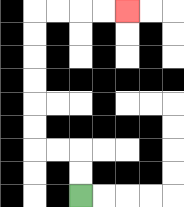{'start': '[3, 8]', 'end': '[5, 0]', 'path_directions': 'U,U,L,L,U,U,U,U,U,U,R,R,R,R', 'path_coordinates': '[[3, 8], [3, 7], [3, 6], [2, 6], [1, 6], [1, 5], [1, 4], [1, 3], [1, 2], [1, 1], [1, 0], [2, 0], [3, 0], [4, 0], [5, 0]]'}